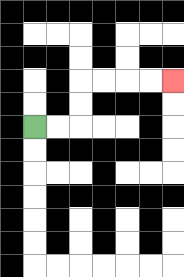{'start': '[1, 5]', 'end': '[7, 3]', 'path_directions': 'R,R,U,U,R,R,R,R', 'path_coordinates': '[[1, 5], [2, 5], [3, 5], [3, 4], [3, 3], [4, 3], [5, 3], [6, 3], [7, 3]]'}